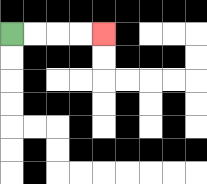{'start': '[0, 1]', 'end': '[4, 1]', 'path_directions': 'R,R,R,R', 'path_coordinates': '[[0, 1], [1, 1], [2, 1], [3, 1], [4, 1]]'}